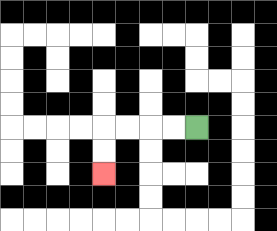{'start': '[8, 5]', 'end': '[4, 7]', 'path_directions': 'L,L,L,L,D,D', 'path_coordinates': '[[8, 5], [7, 5], [6, 5], [5, 5], [4, 5], [4, 6], [4, 7]]'}